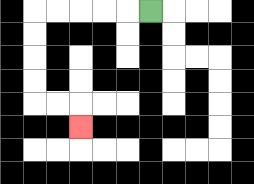{'start': '[6, 0]', 'end': '[3, 5]', 'path_directions': 'L,L,L,L,L,D,D,D,D,R,R,D', 'path_coordinates': '[[6, 0], [5, 0], [4, 0], [3, 0], [2, 0], [1, 0], [1, 1], [1, 2], [1, 3], [1, 4], [2, 4], [3, 4], [3, 5]]'}